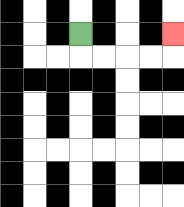{'start': '[3, 1]', 'end': '[7, 1]', 'path_directions': 'D,R,R,R,R,U', 'path_coordinates': '[[3, 1], [3, 2], [4, 2], [5, 2], [6, 2], [7, 2], [7, 1]]'}